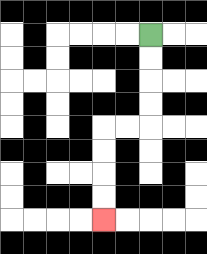{'start': '[6, 1]', 'end': '[4, 9]', 'path_directions': 'D,D,D,D,L,L,D,D,D,D', 'path_coordinates': '[[6, 1], [6, 2], [6, 3], [6, 4], [6, 5], [5, 5], [4, 5], [4, 6], [4, 7], [4, 8], [4, 9]]'}